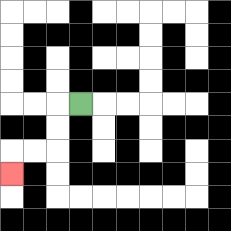{'start': '[3, 4]', 'end': '[0, 7]', 'path_directions': 'L,D,D,L,L,D', 'path_coordinates': '[[3, 4], [2, 4], [2, 5], [2, 6], [1, 6], [0, 6], [0, 7]]'}